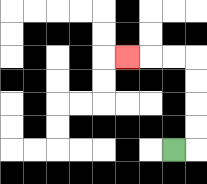{'start': '[7, 6]', 'end': '[5, 2]', 'path_directions': 'R,U,U,U,U,L,L,L', 'path_coordinates': '[[7, 6], [8, 6], [8, 5], [8, 4], [8, 3], [8, 2], [7, 2], [6, 2], [5, 2]]'}